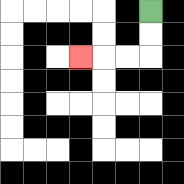{'start': '[6, 0]', 'end': '[3, 2]', 'path_directions': 'D,D,L,L,L', 'path_coordinates': '[[6, 0], [6, 1], [6, 2], [5, 2], [4, 2], [3, 2]]'}